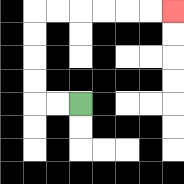{'start': '[3, 4]', 'end': '[7, 0]', 'path_directions': 'L,L,U,U,U,U,R,R,R,R,R,R', 'path_coordinates': '[[3, 4], [2, 4], [1, 4], [1, 3], [1, 2], [1, 1], [1, 0], [2, 0], [3, 0], [4, 0], [5, 0], [6, 0], [7, 0]]'}